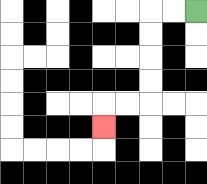{'start': '[8, 0]', 'end': '[4, 5]', 'path_directions': 'L,L,D,D,D,D,L,L,D', 'path_coordinates': '[[8, 0], [7, 0], [6, 0], [6, 1], [6, 2], [6, 3], [6, 4], [5, 4], [4, 4], [4, 5]]'}